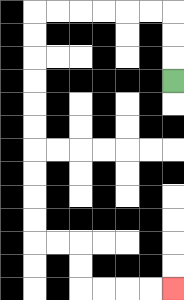{'start': '[7, 3]', 'end': '[7, 12]', 'path_directions': 'U,U,U,L,L,L,L,L,L,D,D,D,D,D,D,D,D,D,D,R,R,D,D,R,R,R,R', 'path_coordinates': '[[7, 3], [7, 2], [7, 1], [7, 0], [6, 0], [5, 0], [4, 0], [3, 0], [2, 0], [1, 0], [1, 1], [1, 2], [1, 3], [1, 4], [1, 5], [1, 6], [1, 7], [1, 8], [1, 9], [1, 10], [2, 10], [3, 10], [3, 11], [3, 12], [4, 12], [5, 12], [6, 12], [7, 12]]'}